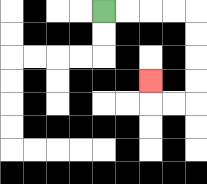{'start': '[4, 0]', 'end': '[6, 3]', 'path_directions': 'R,R,R,R,D,D,D,D,L,L,U', 'path_coordinates': '[[4, 0], [5, 0], [6, 0], [7, 0], [8, 0], [8, 1], [8, 2], [8, 3], [8, 4], [7, 4], [6, 4], [6, 3]]'}